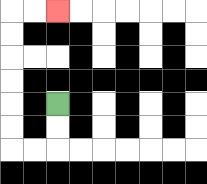{'start': '[2, 4]', 'end': '[2, 0]', 'path_directions': 'D,D,L,L,U,U,U,U,U,U,R,R', 'path_coordinates': '[[2, 4], [2, 5], [2, 6], [1, 6], [0, 6], [0, 5], [0, 4], [0, 3], [0, 2], [0, 1], [0, 0], [1, 0], [2, 0]]'}